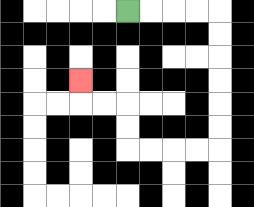{'start': '[5, 0]', 'end': '[3, 3]', 'path_directions': 'R,R,R,R,D,D,D,D,D,D,L,L,L,L,U,U,L,L,U', 'path_coordinates': '[[5, 0], [6, 0], [7, 0], [8, 0], [9, 0], [9, 1], [9, 2], [9, 3], [9, 4], [9, 5], [9, 6], [8, 6], [7, 6], [6, 6], [5, 6], [5, 5], [5, 4], [4, 4], [3, 4], [3, 3]]'}